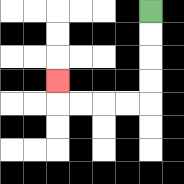{'start': '[6, 0]', 'end': '[2, 3]', 'path_directions': 'D,D,D,D,L,L,L,L,U', 'path_coordinates': '[[6, 0], [6, 1], [6, 2], [6, 3], [6, 4], [5, 4], [4, 4], [3, 4], [2, 4], [2, 3]]'}